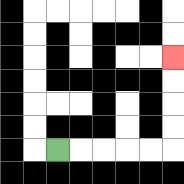{'start': '[2, 6]', 'end': '[7, 2]', 'path_directions': 'R,R,R,R,R,U,U,U,U', 'path_coordinates': '[[2, 6], [3, 6], [4, 6], [5, 6], [6, 6], [7, 6], [7, 5], [7, 4], [7, 3], [7, 2]]'}